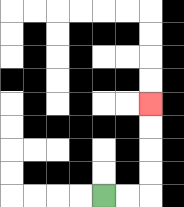{'start': '[4, 8]', 'end': '[6, 4]', 'path_directions': 'R,R,U,U,U,U', 'path_coordinates': '[[4, 8], [5, 8], [6, 8], [6, 7], [6, 6], [6, 5], [6, 4]]'}